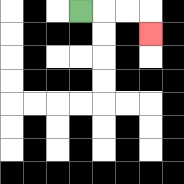{'start': '[3, 0]', 'end': '[6, 1]', 'path_directions': 'R,R,R,D', 'path_coordinates': '[[3, 0], [4, 0], [5, 0], [6, 0], [6, 1]]'}